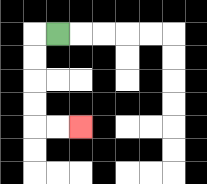{'start': '[2, 1]', 'end': '[3, 5]', 'path_directions': 'L,D,D,D,D,R,R', 'path_coordinates': '[[2, 1], [1, 1], [1, 2], [1, 3], [1, 4], [1, 5], [2, 5], [3, 5]]'}